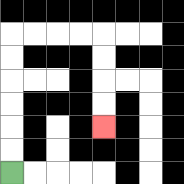{'start': '[0, 7]', 'end': '[4, 5]', 'path_directions': 'U,U,U,U,U,U,R,R,R,R,D,D,D,D', 'path_coordinates': '[[0, 7], [0, 6], [0, 5], [0, 4], [0, 3], [0, 2], [0, 1], [1, 1], [2, 1], [3, 1], [4, 1], [4, 2], [4, 3], [4, 4], [4, 5]]'}